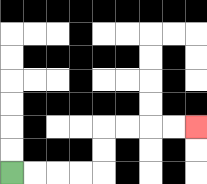{'start': '[0, 7]', 'end': '[8, 5]', 'path_directions': 'R,R,R,R,U,U,R,R,R,R', 'path_coordinates': '[[0, 7], [1, 7], [2, 7], [3, 7], [4, 7], [4, 6], [4, 5], [5, 5], [6, 5], [7, 5], [8, 5]]'}